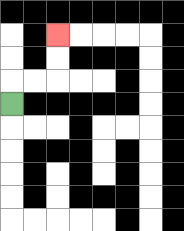{'start': '[0, 4]', 'end': '[2, 1]', 'path_directions': 'U,R,R,U,U', 'path_coordinates': '[[0, 4], [0, 3], [1, 3], [2, 3], [2, 2], [2, 1]]'}